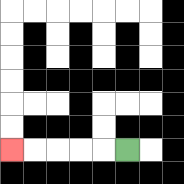{'start': '[5, 6]', 'end': '[0, 6]', 'path_directions': 'L,L,L,L,L', 'path_coordinates': '[[5, 6], [4, 6], [3, 6], [2, 6], [1, 6], [0, 6]]'}